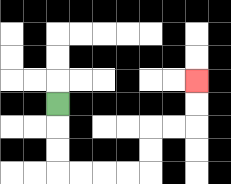{'start': '[2, 4]', 'end': '[8, 3]', 'path_directions': 'D,D,D,R,R,R,R,U,U,R,R,U,U', 'path_coordinates': '[[2, 4], [2, 5], [2, 6], [2, 7], [3, 7], [4, 7], [5, 7], [6, 7], [6, 6], [6, 5], [7, 5], [8, 5], [8, 4], [8, 3]]'}